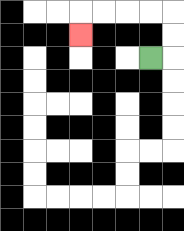{'start': '[6, 2]', 'end': '[3, 1]', 'path_directions': 'R,U,U,L,L,L,L,D', 'path_coordinates': '[[6, 2], [7, 2], [7, 1], [7, 0], [6, 0], [5, 0], [4, 0], [3, 0], [3, 1]]'}